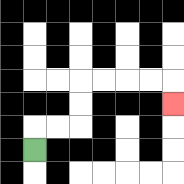{'start': '[1, 6]', 'end': '[7, 4]', 'path_directions': 'U,R,R,U,U,R,R,R,R,D', 'path_coordinates': '[[1, 6], [1, 5], [2, 5], [3, 5], [3, 4], [3, 3], [4, 3], [5, 3], [6, 3], [7, 3], [7, 4]]'}